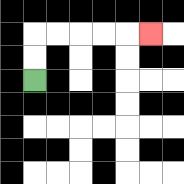{'start': '[1, 3]', 'end': '[6, 1]', 'path_directions': 'U,U,R,R,R,R,R', 'path_coordinates': '[[1, 3], [1, 2], [1, 1], [2, 1], [3, 1], [4, 1], [5, 1], [6, 1]]'}